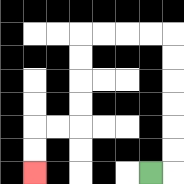{'start': '[6, 7]', 'end': '[1, 7]', 'path_directions': 'R,U,U,U,U,U,U,L,L,L,L,D,D,D,D,L,L,D,D', 'path_coordinates': '[[6, 7], [7, 7], [7, 6], [7, 5], [7, 4], [7, 3], [7, 2], [7, 1], [6, 1], [5, 1], [4, 1], [3, 1], [3, 2], [3, 3], [3, 4], [3, 5], [2, 5], [1, 5], [1, 6], [1, 7]]'}